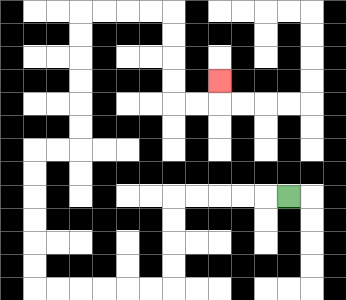{'start': '[12, 8]', 'end': '[9, 3]', 'path_directions': 'L,L,L,L,L,D,D,D,D,L,L,L,L,L,L,U,U,U,U,U,U,R,R,U,U,U,U,U,U,R,R,R,R,D,D,D,D,R,R,U', 'path_coordinates': '[[12, 8], [11, 8], [10, 8], [9, 8], [8, 8], [7, 8], [7, 9], [7, 10], [7, 11], [7, 12], [6, 12], [5, 12], [4, 12], [3, 12], [2, 12], [1, 12], [1, 11], [1, 10], [1, 9], [1, 8], [1, 7], [1, 6], [2, 6], [3, 6], [3, 5], [3, 4], [3, 3], [3, 2], [3, 1], [3, 0], [4, 0], [5, 0], [6, 0], [7, 0], [7, 1], [7, 2], [7, 3], [7, 4], [8, 4], [9, 4], [9, 3]]'}